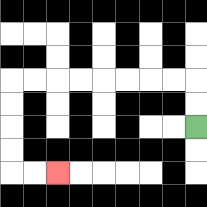{'start': '[8, 5]', 'end': '[2, 7]', 'path_directions': 'U,U,L,L,L,L,L,L,L,L,D,D,D,D,R,R', 'path_coordinates': '[[8, 5], [8, 4], [8, 3], [7, 3], [6, 3], [5, 3], [4, 3], [3, 3], [2, 3], [1, 3], [0, 3], [0, 4], [0, 5], [0, 6], [0, 7], [1, 7], [2, 7]]'}